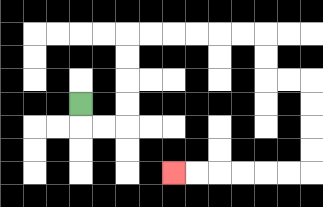{'start': '[3, 4]', 'end': '[7, 7]', 'path_directions': 'D,R,R,U,U,U,U,R,R,R,R,R,R,D,D,R,R,D,D,D,D,L,L,L,L,L,L', 'path_coordinates': '[[3, 4], [3, 5], [4, 5], [5, 5], [5, 4], [5, 3], [5, 2], [5, 1], [6, 1], [7, 1], [8, 1], [9, 1], [10, 1], [11, 1], [11, 2], [11, 3], [12, 3], [13, 3], [13, 4], [13, 5], [13, 6], [13, 7], [12, 7], [11, 7], [10, 7], [9, 7], [8, 7], [7, 7]]'}